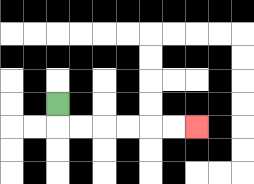{'start': '[2, 4]', 'end': '[8, 5]', 'path_directions': 'D,R,R,R,R,R,R', 'path_coordinates': '[[2, 4], [2, 5], [3, 5], [4, 5], [5, 5], [6, 5], [7, 5], [8, 5]]'}